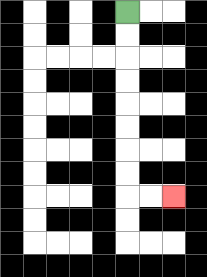{'start': '[5, 0]', 'end': '[7, 8]', 'path_directions': 'D,D,D,D,D,D,D,D,R,R', 'path_coordinates': '[[5, 0], [5, 1], [5, 2], [5, 3], [5, 4], [5, 5], [5, 6], [5, 7], [5, 8], [6, 8], [7, 8]]'}